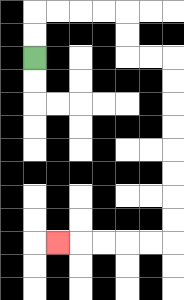{'start': '[1, 2]', 'end': '[2, 10]', 'path_directions': 'U,U,R,R,R,R,D,D,R,R,D,D,D,D,D,D,D,D,L,L,L,L,L', 'path_coordinates': '[[1, 2], [1, 1], [1, 0], [2, 0], [3, 0], [4, 0], [5, 0], [5, 1], [5, 2], [6, 2], [7, 2], [7, 3], [7, 4], [7, 5], [7, 6], [7, 7], [7, 8], [7, 9], [7, 10], [6, 10], [5, 10], [4, 10], [3, 10], [2, 10]]'}